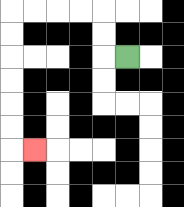{'start': '[5, 2]', 'end': '[1, 6]', 'path_directions': 'L,U,U,L,L,L,L,D,D,D,D,D,D,R', 'path_coordinates': '[[5, 2], [4, 2], [4, 1], [4, 0], [3, 0], [2, 0], [1, 0], [0, 0], [0, 1], [0, 2], [0, 3], [0, 4], [0, 5], [0, 6], [1, 6]]'}